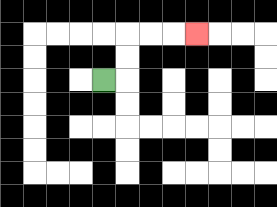{'start': '[4, 3]', 'end': '[8, 1]', 'path_directions': 'R,U,U,R,R,R', 'path_coordinates': '[[4, 3], [5, 3], [5, 2], [5, 1], [6, 1], [7, 1], [8, 1]]'}